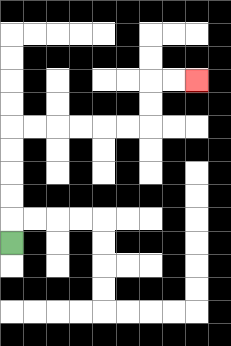{'start': '[0, 10]', 'end': '[8, 3]', 'path_directions': 'U,U,U,U,U,R,R,R,R,R,R,U,U,R,R', 'path_coordinates': '[[0, 10], [0, 9], [0, 8], [0, 7], [0, 6], [0, 5], [1, 5], [2, 5], [3, 5], [4, 5], [5, 5], [6, 5], [6, 4], [6, 3], [7, 3], [8, 3]]'}